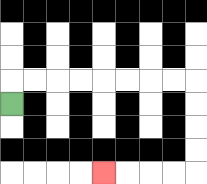{'start': '[0, 4]', 'end': '[4, 7]', 'path_directions': 'U,R,R,R,R,R,R,R,R,D,D,D,D,L,L,L,L', 'path_coordinates': '[[0, 4], [0, 3], [1, 3], [2, 3], [3, 3], [4, 3], [5, 3], [6, 3], [7, 3], [8, 3], [8, 4], [8, 5], [8, 6], [8, 7], [7, 7], [6, 7], [5, 7], [4, 7]]'}